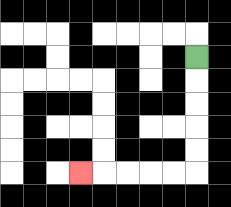{'start': '[8, 2]', 'end': '[3, 7]', 'path_directions': 'D,D,D,D,D,L,L,L,L,L', 'path_coordinates': '[[8, 2], [8, 3], [8, 4], [8, 5], [8, 6], [8, 7], [7, 7], [6, 7], [5, 7], [4, 7], [3, 7]]'}